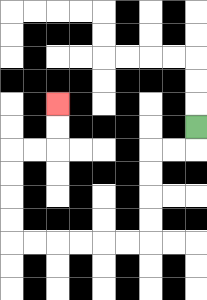{'start': '[8, 5]', 'end': '[2, 4]', 'path_directions': 'D,L,L,D,D,D,D,L,L,L,L,L,L,U,U,U,U,R,R,U,U', 'path_coordinates': '[[8, 5], [8, 6], [7, 6], [6, 6], [6, 7], [6, 8], [6, 9], [6, 10], [5, 10], [4, 10], [3, 10], [2, 10], [1, 10], [0, 10], [0, 9], [0, 8], [0, 7], [0, 6], [1, 6], [2, 6], [2, 5], [2, 4]]'}